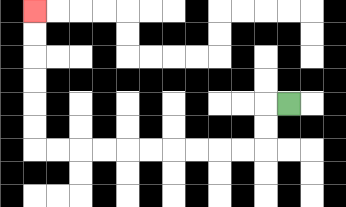{'start': '[12, 4]', 'end': '[1, 0]', 'path_directions': 'L,D,D,L,L,L,L,L,L,L,L,L,L,U,U,U,U,U,U', 'path_coordinates': '[[12, 4], [11, 4], [11, 5], [11, 6], [10, 6], [9, 6], [8, 6], [7, 6], [6, 6], [5, 6], [4, 6], [3, 6], [2, 6], [1, 6], [1, 5], [1, 4], [1, 3], [1, 2], [1, 1], [1, 0]]'}